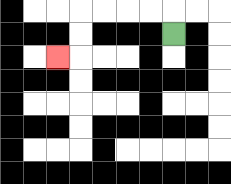{'start': '[7, 1]', 'end': '[2, 2]', 'path_directions': 'U,L,L,L,L,D,D,L', 'path_coordinates': '[[7, 1], [7, 0], [6, 0], [5, 0], [4, 0], [3, 0], [3, 1], [3, 2], [2, 2]]'}